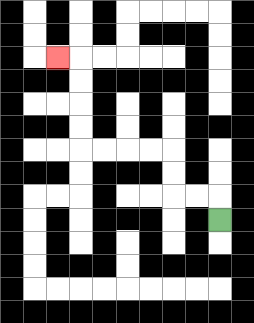{'start': '[9, 9]', 'end': '[2, 2]', 'path_directions': 'U,L,L,U,U,L,L,L,L,U,U,U,U,L', 'path_coordinates': '[[9, 9], [9, 8], [8, 8], [7, 8], [7, 7], [7, 6], [6, 6], [5, 6], [4, 6], [3, 6], [3, 5], [3, 4], [3, 3], [3, 2], [2, 2]]'}